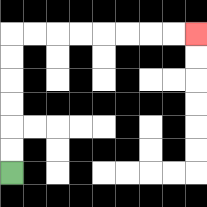{'start': '[0, 7]', 'end': '[8, 1]', 'path_directions': 'U,U,U,U,U,U,R,R,R,R,R,R,R,R', 'path_coordinates': '[[0, 7], [0, 6], [0, 5], [0, 4], [0, 3], [0, 2], [0, 1], [1, 1], [2, 1], [3, 1], [4, 1], [5, 1], [6, 1], [7, 1], [8, 1]]'}